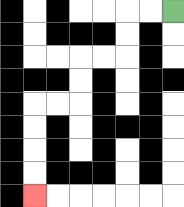{'start': '[7, 0]', 'end': '[1, 8]', 'path_directions': 'L,L,D,D,L,L,D,D,L,L,D,D,D,D', 'path_coordinates': '[[7, 0], [6, 0], [5, 0], [5, 1], [5, 2], [4, 2], [3, 2], [3, 3], [3, 4], [2, 4], [1, 4], [1, 5], [1, 6], [1, 7], [1, 8]]'}